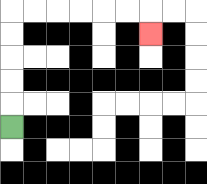{'start': '[0, 5]', 'end': '[6, 1]', 'path_directions': 'U,U,U,U,U,R,R,R,R,R,R,D', 'path_coordinates': '[[0, 5], [0, 4], [0, 3], [0, 2], [0, 1], [0, 0], [1, 0], [2, 0], [3, 0], [4, 0], [5, 0], [6, 0], [6, 1]]'}